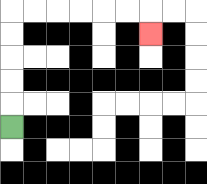{'start': '[0, 5]', 'end': '[6, 1]', 'path_directions': 'U,U,U,U,U,R,R,R,R,R,R,D', 'path_coordinates': '[[0, 5], [0, 4], [0, 3], [0, 2], [0, 1], [0, 0], [1, 0], [2, 0], [3, 0], [4, 0], [5, 0], [6, 0], [6, 1]]'}